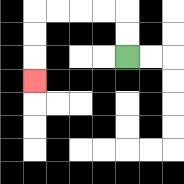{'start': '[5, 2]', 'end': '[1, 3]', 'path_directions': 'U,U,L,L,L,L,D,D,D', 'path_coordinates': '[[5, 2], [5, 1], [5, 0], [4, 0], [3, 0], [2, 0], [1, 0], [1, 1], [1, 2], [1, 3]]'}